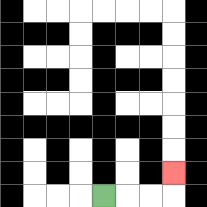{'start': '[4, 8]', 'end': '[7, 7]', 'path_directions': 'R,R,R,U', 'path_coordinates': '[[4, 8], [5, 8], [6, 8], [7, 8], [7, 7]]'}